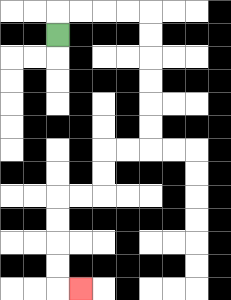{'start': '[2, 1]', 'end': '[3, 12]', 'path_directions': 'U,R,R,R,R,D,D,D,D,D,D,L,L,D,D,L,L,D,D,D,D,R', 'path_coordinates': '[[2, 1], [2, 0], [3, 0], [4, 0], [5, 0], [6, 0], [6, 1], [6, 2], [6, 3], [6, 4], [6, 5], [6, 6], [5, 6], [4, 6], [4, 7], [4, 8], [3, 8], [2, 8], [2, 9], [2, 10], [2, 11], [2, 12], [3, 12]]'}